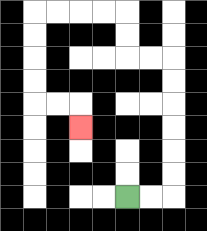{'start': '[5, 8]', 'end': '[3, 5]', 'path_directions': 'R,R,U,U,U,U,U,U,L,L,U,U,L,L,L,L,D,D,D,D,R,R,D', 'path_coordinates': '[[5, 8], [6, 8], [7, 8], [7, 7], [7, 6], [7, 5], [7, 4], [7, 3], [7, 2], [6, 2], [5, 2], [5, 1], [5, 0], [4, 0], [3, 0], [2, 0], [1, 0], [1, 1], [1, 2], [1, 3], [1, 4], [2, 4], [3, 4], [3, 5]]'}